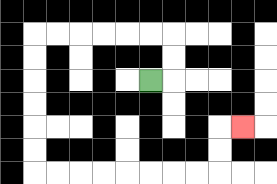{'start': '[6, 3]', 'end': '[10, 5]', 'path_directions': 'R,U,U,L,L,L,L,L,L,D,D,D,D,D,D,R,R,R,R,R,R,R,R,U,U,R', 'path_coordinates': '[[6, 3], [7, 3], [7, 2], [7, 1], [6, 1], [5, 1], [4, 1], [3, 1], [2, 1], [1, 1], [1, 2], [1, 3], [1, 4], [1, 5], [1, 6], [1, 7], [2, 7], [3, 7], [4, 7], [5, 7], [6, 7], [7, 7], [8, 7], [9, 7], [9, 6], [9, 5], [10, 5]]'}